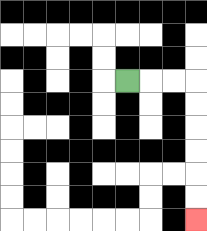{'start': '[5, 3]', 'end': '[8, 9]', 'path_directions': 'R,R,R,D,D,D,D,D,D', 'path_coordinates': '[[5, 3], [6, 3], [7, 3], [8, 3], [8, 4], [8, 5], [8, 6], [8, 7], [8, 8], [8, 9]]'}